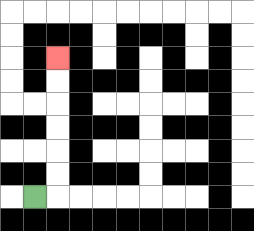{'start': '[1, 8]', 'end': '[2, 2]', 'path_directions': 'R,U,U,U,U,U,U', 'path_coordinates': '[[1, 8], [2, 8], [2, 7], [2, 6], [2, 5], [2, 4], [2, 3], [2, 2]]'}